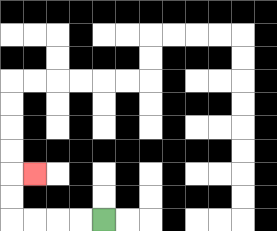{'start': '[4, 9]', 'end': '[1, 7]', 'path_directions': 'L,L,L,L,U,U,R', 'path_coordinates': '[[4, 9], [3, 9], [2, 9], [1, 9], [0, 9], [0, 8], [0, 7], [1, 7]]'}